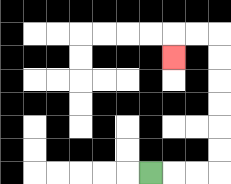{'start': '[6, 7]', 'end': '[7, 2]', 'path_directions': 'R,R,R,U,U,U,U,U,U,L,L,D', 'path_coordinates': '[[6, 7], [7, 7], [8, 7], [9, 7], [9, 6], [9, 5], [9, 4], [9, 3], [9, 2], [9, 1], [8, 1], [7, 1], [7, 2]]'}